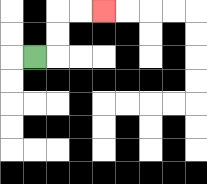{'start': '[1, 2]', 'end': '[4, 0]', 'path_directions': 'R,U,U,R,R', 'path_coordinates': '[[1, 2], [2, 2], [2, 1], [2, 0], [3, 0], [4, 0]]'}